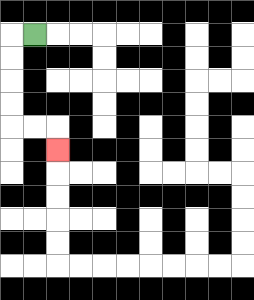{'start': '[1, 1]', 'end': '[2, 6]', 'path_directions': 'L,D,D,D,D,R,R,D', 'path_coordinates': '[[1, 1], [0, 1], [0, 2], [0, 3], [0, 4], [0, 5], [1, 5], [2, 5], [2, 6]]'}